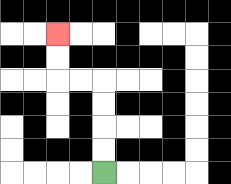{'start': '[4, 7]', 'end': '[2, 1]', 'path_directions': 'U,U,U,U,L,L,U,U', 'path_coordinates': '[[4, 7], [4, 6], [4, 5], [4, 4], [4, 3], [3, 3], [2, 3], [2, 2], [2, 1]]'}